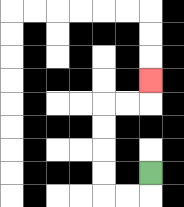{'start': '[6, 7]', 'end': '[6, 3]', 'path_directions': 'D,L,L,U,U,U,U,R,R,U', 'path_coordinates': '[[6, 7], [6, 8], [5, 8], [4, 8], [4, 7], [4, 6], [4, 5], [4, 4], [5, 4], [6, 4], [6, 3]]'}